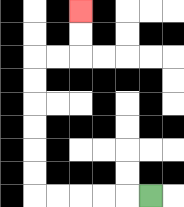{'start': '[6, 8]', 'end': '[3, 0]', 'path_directions': 'L,L,L,L,L,U,U,U,U,U,U,R,R,U,U', 'path_coordinates': '[[6, 8], [5, 8], [4, 8], [3, 8], [2, 8], [1, 8], [1, 7], [1, 6], [1, 5], [1, 4], [1, 3], [1, 2], [2, 2], [3, 2], [3, 1], [3, 0]]'}